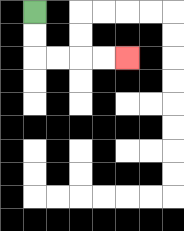{'start': '[1, 0]', 'end': '[5, 2]', 'path_directions': 'D,D,R,R,R,R', 'path_coordinates': '[[1, 0], [1, 1], [1, 2], [2, 2], [3, 2], [4, 2], [5, 2]]'}